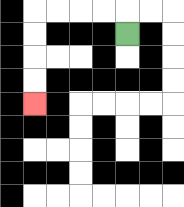{'start': '[5, 1]', 'end': '[1, 4]', 'path_directions': 'U,L,L,L,L,D,D,D,D', 'path_coordinates': '[[5, 1], [5, 0], [4, 0], [3, 0], [2, 0], [1, 0], [1, 1], [1, 2], [1, 3], [1, 4]]'}